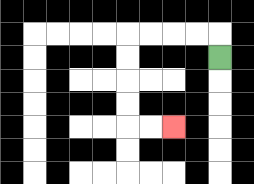{'start': '[9, 2]', 'end': '[7, 5]', 'path_directions': 'U,L,L,L,L,D,D,D,D,R,R', 'path_coordinates': '[[9, 2], [9, 1], [8, 1], [7, 1], [6, 1], [5, 1], [5, 2], [5, 3], [5, 4], [5, 5], [6, 5], [7, 5]]'}